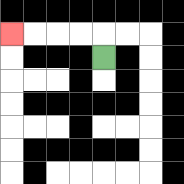{'start': '[4, 2]', 'end': '[0, 1]', 'path_directions': 'U,L,L,L,L', 'path_coordinates': '[[4, 2], [4, 1], [3, 1], [2, 1], [1, 1], [0, 1]]'}